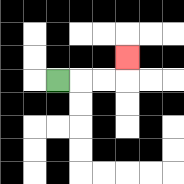{'start': '[2, 3]', 'end': '[5, 2]', 'path_directions': 'R,R,R,U', 'path_coordinates': '[[2, 3], [3, 3], [4, 3], [5, 3], [5, 2]]'}